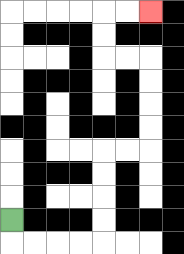{'start': '[0, 9]', 'end': '[6, 0]', 'path_directions': 'D,R,R,R,R,U,U,U,U,R,R,U,U,U,U,L,L,U,U,R,R', 'path_coordinates': '[[0, 9], [0, 10], [1, 10], [2, 10], [3, 10], [4, 10], [4, 9], [4, 8], [4, 7], [4, 6], [5, 6], [6, 6], [6, 5], [6, 4], [6, 3], [6, 2], [5, 2], [4, 2], [4, 1], [4, 0], [5, 0], [6, 0]]'}